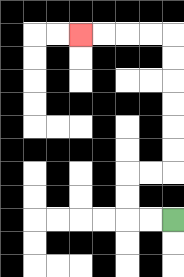{'start': '[7, 9]', 'end': '[3, 1]', 'path_directions': 'L,L,U,U,R,R,U,U,U,U,U,U,L,L,L,L', 'path_coordinates': '[[7, 9], [6, 9], [5, 9], [5, 8], [5, 7], [6, 7], [7, 7], [7, 6], [7, 5], [7, 4], [7, 3], [7, 2], [7, 1], [6, 1], [5, 1], [4, 1], [3, 1]]'}